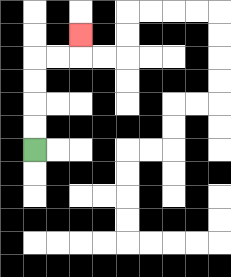{'start': '[1, 6]', 'end': '[3, 1]', 'path_directions': 'U,U,U,U,R,R,U', 'path_coordinates': '[[1, 6], [1, 5], [1, 4], [1, 3], [1, 2], [2, 2], [3, 2], [3, 1]]'}